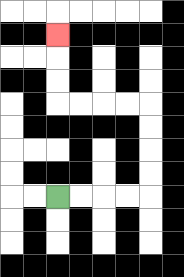{'start': '[2, 8]', 'end': '[2, 1]', 'path_directions': 'R,R,R,R,U,U,U,U,L,L,L,L,U,U,U', 'path_coordinates': '[[2, 8], [3, 8], [4, 8], [5, 8], [6, 8], [6, 7], [6, 6], [6, 5], [6, 4], [5, 4], [4, 4], [3, 4], [2, 4], [2, 3], [2, 2], [2, 1]]'}